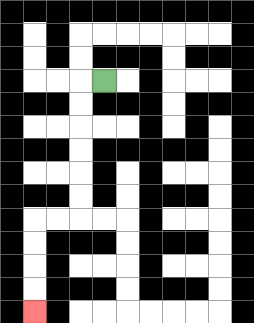{'start': '[4, 3]', 'end': '[1, 13]', 'path_directions': 'L,D,D,D,D,D,D,L,L,D,D,D,D', 'path_coordinates': '[[4, 3], [3, 3], [3, 4], [3, 5], [3, 6], [3, 7], [3, 8], [3, 9], [2, 9], [1, 9], [1, 10], [1, 11], [1, 12], [1, 13]]'}